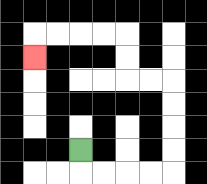{'start': '[3, 6]', 'end': '[1, 2]', 'path_directions': 'D,R,R,R,R,U,U,U,U,L,L,U,U,L,L,L,L,D', 'path_coordinates': '[[3, 6], [3, 7], [4, 7], [5, 7], [6, 7], [7, 7], [7, 6], [7, 5], [7, 4], [7, 3], [6, 3], [5, 3], [5, 2], [5, 1], [4, 1], [3, 1], [2, 1], [1, 1], [1, 2]]'}